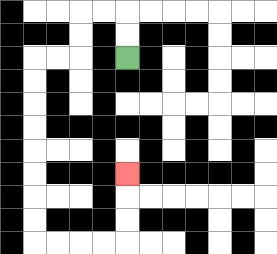{'start': '[5, 2]', 'end': '[5, 7]', 'path_directions': 'U,U,L,L,D,D,L,L,D,D,D,D,D,D,D,D,R,R,R,R,U,U,U', 'path_coordinates': '[[5, 2], [5, 1], [5, 0], [4, 0], [3, 0], [3, 1], [3, 2], [2, 2], [1, 2], [1, 3], [1, 4], [1, 5], [1, 6], [1, 7], [1, 8], [1, 9], [1, 10], [2, 10], [3, 10], [4, 10], [5, 10], [5, 9], [5, 8], [5, 7]]'}